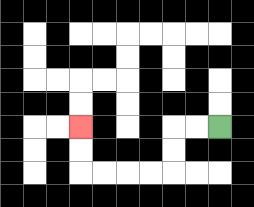{'start': '[9, 5]', 'end': '[3, 5]', 'path_directions': 'L,L,D,D,L,L,L,L,U,U', 'path_coordinates': '[[9, 5], [8, 5], [7, 5], [7, 6], [7, 7], [6, 7], [5, 7], [4, 7], [3, 7], [3, 6], [3, 5]]'}